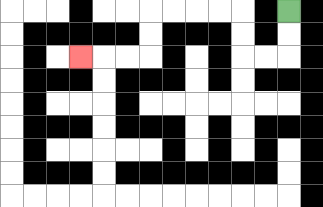{'start': '[12, 0]', 'end': '[3, 2]', 'path_directions': 'D,D,L,L,U,U,L,L,L,L,D,D,L,L,L', 'path_coordinates': '[[12, 0], [12, 1], [12, 2], [11, 2], [10, 2], [10, 1], [10, 0], [9, 0], [8, 0], [7, 0], [6, 0], [6, 1], [6, 2], [5, 2], [4, 2], [3, 2]]'}